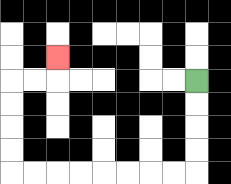{'start': '[8, 3]', 'end': '[2, 2]', 'path_directions': 'D,D,D,D,L,L,L,L,L,L,L,L,U,U,U,U,R,R,U', 'path_coordinates': '[[8, 3], [8, 4], [8, 5], [8, 6], [8, 7], [7, 7], [6, 7], [5, 7], [4, 7], [3, 7], [2, 7], [1, 7], [0, 7], [0, 6], [0, 5], [0, 4], [0, 3], [1, 3], [2, 3], [2, 2]]'}